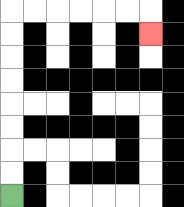{'start': '[0, 8]', 'end': '[6, 1]', 'path_directions': 'U,U,U,U,U,U,U,U,R,R,R,R,R,R,D', 'path_coordinates': '[[0, 8], [0, 7], [0, 6], [0, 5], [0, 4], [0, 3], [0, 2], [0, 1], [0, 0], [1, 0], [2, 0], [3, 0], [4, 0], [5, 0], [6, 0], [6, 1]]'}